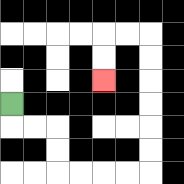{'start': '[0, 4]', 'end': '[4, 3]', 'path_directions': 'D,R,R,D,D,R,R,R,R,U,U,U,U,U,U,L,L,D,D', 'path_coordinates': '[[0, 4], [0, 5], [1, 5], [2, 5], [2, 6], [2, 7], [3, 7], [4, 7], [5, 7], [6, 7], [6, 6], [6, 5], [6, 4], [6, 3], [6, 2], [6, 1], [5, 1], [4, 1], [4, 2], [4, 3]]'}